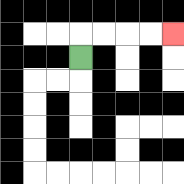{'start': '[3, 2]', 'end': '[7, 1]', 'path_directions': 'U,R,R,R,R', 'path_coordinates': '[[3, 2], [3, 1], [4, 1], [5, 1], [6, 1], [7, 1]]'}